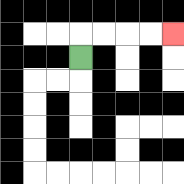{'start': '[3, 2]', 'end': '[7, 1]', 'path_directions': 'U,R,R,R,R', 'path_coordinates': '[[3, 2], [3, 1], [4, 1], [5, 1], [6, 1], [7, 1]]'}